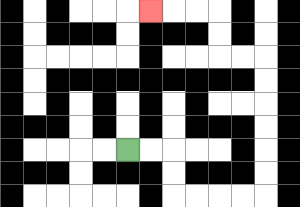{'start': '[5, 6]', 'end': '[6, 0]', 'path_directions': 'R,R,D,D,R,R,R,R,U,U,U,U,U,U,L,L,U,U,L,L,L', 'path_coordinates': '[[5, 6], [6, 6], [7, 6], [7, 7], [7, 8], [8, 8], [9, 8], [10, 8], [11, 8], [11, 7], [11, 6], [11, 5], [11, 4], [11, 3], [11, 2], [10, 2], [9, 2], [9, 1], [9, 0], [8, 0], [7, 0], [6, 0]]'}